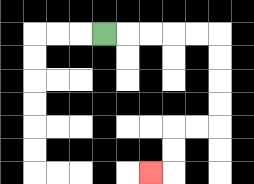{'start': '[4, 1]', 'end': '[6, 7]', 'path_directions': 'R,R,R,R,R,D,D,D,D,L,L,D,D,L', 'path_coordinates': '[[4, 1], [5, 1], [6, 1], [7, 1], [8, 1], [9, 1], [9, 2], [9, 3], [9, 4], [9, 5], [8, 5], [7, 5], [7, 6], [7, 7], [6, 7]]'}